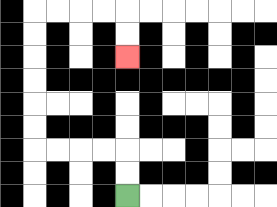{'start': '[5, 8]', 'end': '[5, 2]', 'path_directions': 'U,U,L,L,L,L,U,U,U,U,U,U,R,R,R,R,D,D', 'path_coordinates': '[[5, 8], [5, 7], [5, 6], [4, 6], [3, 6], [2, 6], [1, 6], [1, 5], [1, 4], [1, 3], [1, 2], [1, 1], [1, 0], [2, 0], [3, 0], [4, 0], [5, 0], [5, 1], [5, 2]]'}